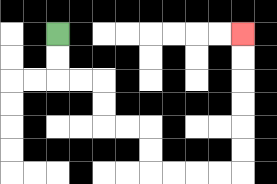{'start': '[2, 1]', 'end': '[10, 1]', 'path_directions': 'D,D,R,R,D,D,R,R,D,D,R,R,R,R,U,U,U,U,U,U', 'path_coordinates': '[[2, 1], [2, 2], [2, 3], [3, 3], [4, 3], [4, 4], [4, 5], [5, 5], [6, 5], [6, 6], [6, 7], [7, 7], [8, 7], [9, 7], [10, 7], [10, 6], [10, 5], [10, 4], [10, 3], [10, 2], [10, 1]]'}